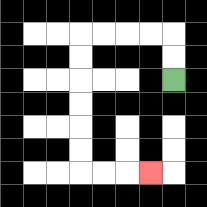{'start': '[7, 3]', 'end': '[6, 7]', 'path_directions': 'U,U,L,L,L,L,D,D,D,D,D,D,R,R,R', 'path_coordinates': '[[7, 3], [7, 2], [7, 1], [6, 1], [5, 1], [4, 1], [3, 1], [3, 2], [3, 3], [3, 4], [3, 5], [3, 6], [3, 7], [4, 7], [5, 7], [6, 7]]'}